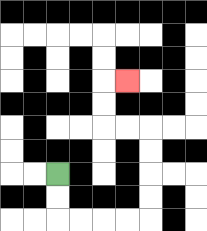{'start': '[2, 7]', 'end': '[5, 3]', 'path_directions': 'D,D,R,R,R,R,U,U,U,U,L,L,U,U,R', 'path_coordinates': '[[2, 7], [2, 8], [2, 9], [3, 9], [4, 9], [5, 9], [6, 9], [6, 8], [6, 7], [6, 6], [6, 5], [5, 5], [4, 5], [4, 4], [4, 3], [5, 3]]'}